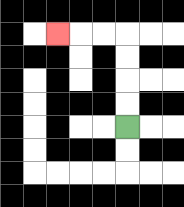{'start': '[5, 5]', 'end': '[2, 1]', 'path_directions': 'U,U,U,U,L,L,L', 'path_coordinates': '[[5, 5], [5, 4], [5, 3], [5, 2], [5, 1], [4, 1], [3, 1], [2, 1]]'}